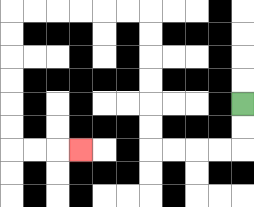{'start': '[10, 4]', 'end': '[3, 6]', 'path_directions': 'D,D,L,L,L,L,U,U,U,U,U,U,L,L,L,L,L,L,D,D,D,D,D,D,R,R,R', 'path_coordinates': '[[10, 4], [10, 5], [10, 6], [9, 6], [8, 6], [7, 6], [6, 6], [6, 5], [6, 4], [6, 3], [6, 2], [6, 1], [6, 0], [5, 0], [4, 0], [3, 0], [2, 0], [1, 0], [0, 0], [0, 1], [0, 2], [0, 3], [0, 4], [0, 5], [0, 6], [1, 6], [2, 6], [3, 6]]'}